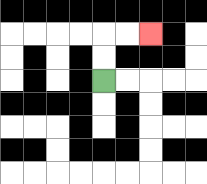{'start': '[4, 3]', 'end': '[6, 1]', 'path_directions': 'U,U,R,R', 'path_coordinates': '[[4, 3], [4, 2], [4, 1], [5, 1], [6, 1]]'}